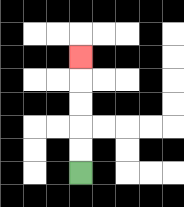{'start': '[3, 7]', 'end': '[3, 2]', 'path_directions': 'U,U,U,U,U', 'path_coordinates': '[[3, 7], [3, 6], [3, 5], [3, 4], [3, 3], [3, 2]]'}